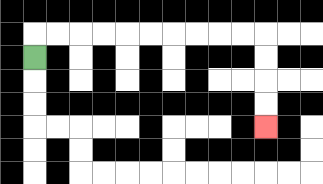{'start': '[1, 2]', 'end': '[11, 5]', 'path_directions': 'U,R,R,R,R,R,R,R,R,R,R,D,D,D,D', 'path_coordinates': '[[1, 2], [1, 1], [2, 1], [3, 1], [4, 1], [5, 1], [6, 1], [7, 1], [8, 1], [9, 1], [10, 1], [11, 1], [11, 2], [11, 3], [11, 4], [11, 5]]'}